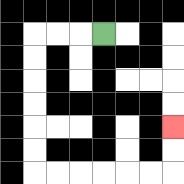{'start': '[4, 1]', 'end': '[7, 5]', 'path_directions': 'L,L,L,D,D,D,D,D,D,R,R,R,R,R,R,U,U', 'path_coordinates': '[[4, 1], [3, 1], [2, 1], [1, 1], [1, 2], [1, 3], [1, 4], [1, 5], [1, 6], [1, 7], [2, 7], [3, 7], [4, 7], [5, 7], [6, 7], [7, 7], [7, 6], [7, 5]]'}